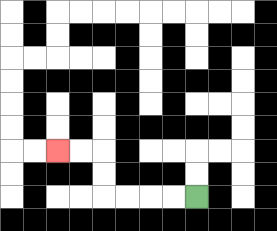{'start': '[8, 8]', 'end': '[2, 6]', 'path_directions': 'L,L,L,L,U,U,L,L', 'path_coordinates': '[[8, 8], [7, 8], [6, 8], [5, 8], [4, 8], [4, 7], [4, 6], [3, 6], [2, 6]]'}